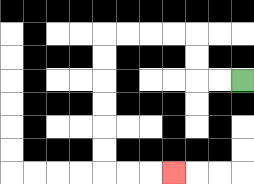{'start': '[10, 3]', 'end': '[7, 7]', 'path_directions': 'L,L,U,U,L,L,L,L,D,D,D,D,D,D,R,R,R', 'path_coordinates': '[[10, 3], [9, 3], [8, 3], [8, 2], [8, 1], [7, 1], [6, 1], [5, 1], [4, 1], [4, 2], [4, 3], [4, 4], [4, 5], [4, 6], [4, 7], [5, 7], [6, 7], [7, 7]]'}